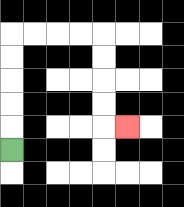{'start': '[0, 6]', 'end': '[5, 5]', 'path_directions': 'U,U,U,U,U,R,R,R,R,D,D,D,D,R', 'path_coordinates': '[[0, 6], [0, 5], [0, 4], [0, 3], [0, 2], [0, 1], [1, 1], [2, 1], [3, 1], [4, 1], [4, 2], [4, 3], [4, 4], [4, 5], [5, 5]]'}